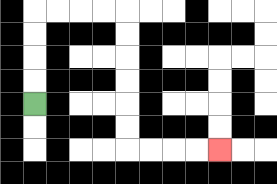{'start': '[1, 4]', 'end': '[9, 6]', 'path_directions': 'U,U,U,U,R,R,R,R,D,D,D,D,D,D,R,R,R,R', 'path_coordinates': '[[1, 4], [1, 3], [1, 2], [1, 1], [1, 0], [2, 0], [3, 0], [4, 0], [5, 0], [5, 1], [5, 2], [5, 3], [5, 4], [5, 5], [5, 6], [6, 6], [7, 6], [8, 6], [9, 6]]'}